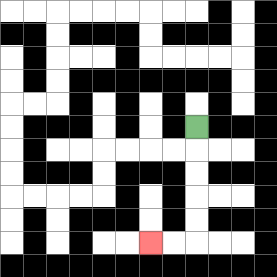{'start': '[8, 5]', 'end': '[6, 10]', 'path_directions': 'D,D,D,D,D,L,L', 'path_coordinates': '[[8, 5], [8, 6], [8, 7], [8, 8], [8, 9], [8, 10], [7, 10], [6, 10]]'}